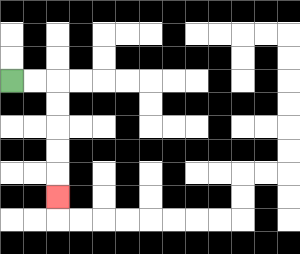{'start': '[0, 3]', 'end': '[2, 8]', 'path_directions': 'R,R,D,D,D,D,D', 'path_coordinates': '[[0, 3], [1, 3], [2, 3], [2, 4], [2, 5], [2, 6], [2, 7], [2, 8]]'}